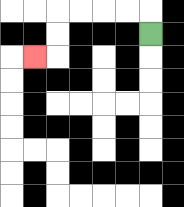{'start': '[6, 1]', 'end': '[1, 2]', 'path_directions': 'U,L,L,L,L,D,D,L', 'path_coordinates': '[[6, 1], [6, 0], [5, 0], [4, 0], [3, 0], [2, 0], [2, 1], [2, 2], [1, 2]]'}